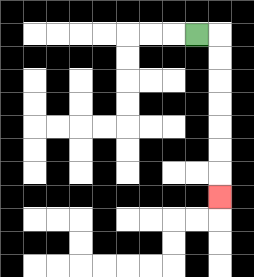{'start': '[8, 1]', 'end': '[9, 8]', 'path_directions': 'R,D,D,D,D,D,D,D', 'path_coordinates': '[[8, 1], [9, 1], [9, 2], [9, 3], [9, 4], [9, 5], [9, 6], [9, 7], [9, 8]]'}